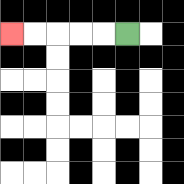{'start': '[5, 1]', 'end': '[0, 1]', 'path_directions': 'L,L,L,L,L', 'path_coordinates': '[[5, 1], [4, 1], [3, 1], [2, 1], [1, 1], [0, 1]]'}